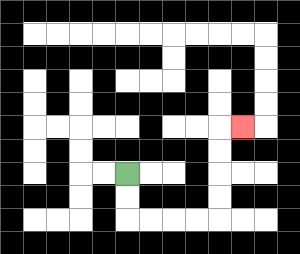{'start': '[5, 7]', 'end': '[10, 5]', 'path_directions': 'D,D,R,R,R,R,U,U,U,U,R', 'path_coordinates': '[[5, 7], [5, 8], [5, 9], [6, 9], [7, 9], [8, 9], [9, 9], [9, 8], [9, 7], [9, 6], [9, 5], [10, 5]]'}